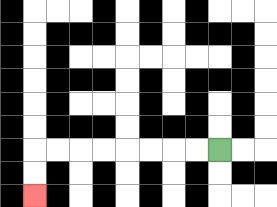{'start': '[9, 6]', 'end': '[1, 8]', 'path_directions': 'L,L,L,L,L,L,L,L,D,D', 'path_coordinates': '[[9, 6], [8, 6], [7, 6], [6, 6], [5, 6], [4, 6], [3, 6], [2, 6], [1, 6], [1, 7], [1, 8]]'}